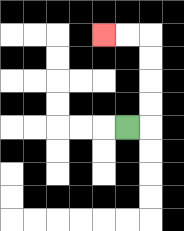{'start': '[5, 5]', 'end': '[4, 1]', 'path_directions': 'R,U,U,U,U,L,L', 'path_coordinates': '[[5, 5], [6, 5], [6, 4], [6, 3], [6, 2], [6, 1], [5, 1], [4, 1]]'}